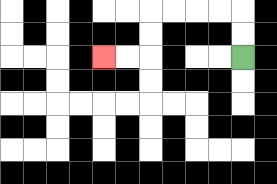{'start': '[10, 2]', 'end': '[4, 2]', 'path_directions': 'U,U,L,L,L,L,D,D,L,L', 'path_coordinates': '[[10, 2], [10, 1], [10, 0], [9, 0], [8, 0], [7, 0], [6, 0], [6, 1], [6, 2], [5, 2], [4, 2]]'}